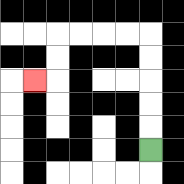{'start': '[6, 6]', 'end': '[1, 3]', 'path_directions': 'U,U,U,U,U,L,L,L,L,D,D,L', 'path_coordinates': '[[6, 6], [6, 5], [6, 4], [6, 3], [6, 2], [6, 1], [5, 1], [4, 1], [3, 1], [2, 1], [2, 2], [2, 3], [1, 3]]'}